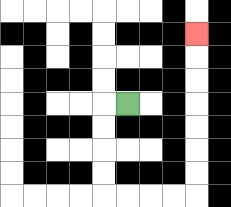{'start': '[5, 4]', 'end': '[8, 1]', 'path_directions': 'L,D,D,D,D,R,R,R,R,U,U,U,U,U,U,U', 'path_coordinates': '[[5, 4], [4, 4], [4, 5], [4, 6], [4, 7], [4, 8], [5, 8], [6, 8], [7, 8], [8, 8], [8, 7], [8, 6], [8, 5], [8, 4], [8, 3], [8, 2], [8, 1]]'}